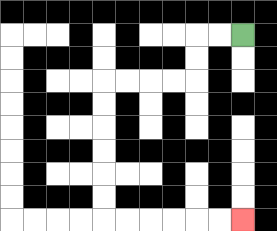{'start': '[10, 1]', 'end': '[10, 9]', 'path_directions': 'L,L,D,D,L,L,L,L,D,D,D,D,D,D,R,R,R,R,R,R', 'path_coordinates': '[[10, 1], [9, 1], [8, 1], [8, 2], [8, 3], [7, 3], [6, 3], [5, 3], [4, 3], [4, 4], [4, 5], [4, 6], [4, 7], [4, 8], [4, 9], [5, 9], [6, 9], [7, 9], [8, 9], [9, 9], [10, 9]]'}